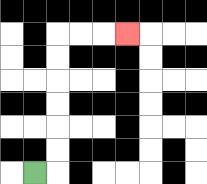{'start': '[1, 7]', 'end': '[5, 1]', 'path_directions': 'R,U,U,U,U,U,U,R,R,R', 'path_coordinates': '[[1, 7], [2, 7], [2, 6], [2, 5], [2, 4], [2, 3], [2, 2], [2, 1], [3, 1], [4, 1], [5, 1]]'}